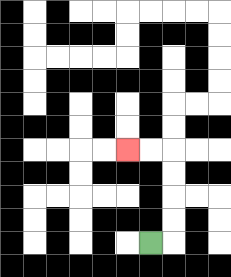{'start': '[6, 10]', 'end': '[5, 6]', 'path_directions': 'R,U,U,U,U,L,L', 'path_coordinates': '[[6, 10], [7, 10], [7, 9], [7, 8], [7, 7], [7, 6], [6, 6], [5, 6]]'}